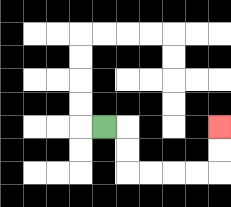{'start': '[4, 5]', 'end': '[9, 5]', 'path_directions': 'R,D,D,R,R,R,R,U,U', 'path_coordinates': '[[4, 5], [5, 5], [5, 6], [5, 7], [6, 7], [7, 7], [8, 7], [9, 7], [9, 6], [9, 5]]'}